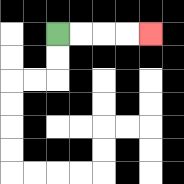{'start': '[2, 1]', 'end': '[6, 1]', 'path_directions': 'R,R,R,R', 'path_coordinates': '[[2, 1], [3, 1], [4, 1], [5, 1], [6, 1]]'}